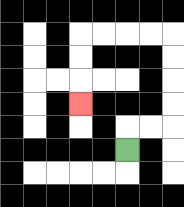{'start': '[5, 6]', 'end': '[3, 4]', 'path_directions': 'U,R,R,U,U,U,U,L,L,L,L,D,D,D', 'path_coordinates': '[[5, 6], [5, 5], [6, 5], [7, 5], [7, 4], [7, 3], [7, 2], [7, 1], [6, 1], [5, 1], [4, 1], [3, 1], [3, 2], [3, 3], [3, 4]]'}